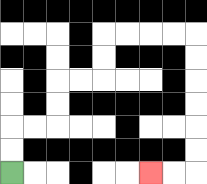{'start': '[0, 7]', 'end': '[6, 7]', 'path_directions': 'U,U,R,R,U,U,R,R,U,U,R,R,R,R,D,D,D,D,D,D,L,L', 'path_coordinates': '[[0, 7], [0, 6], [0, 5], [1, 5], [2, 5], [2, 4], [2, 3], [3, 3], [4, 3], [4, 2], [4, 1], [5, 1], [6, 1], [7, 1], [8, 1], [8, 2], [8, 3], [8, 4], [8, 5], [8, 6], [8, 7], [7, 7], [6, 7]]'}